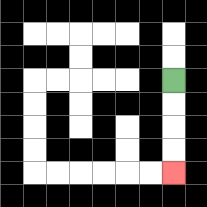{'start': '[7, 3]', 'end': '[7, 7]', 'path_directions': 'D,D,D,D', 'path_coordinates': '[[7, 3], [7, 4], [7, 5], [7, 6], [7, 7]]'}